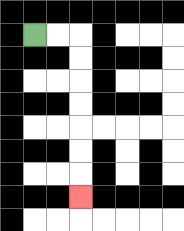{'start': '[1, 1]', 'end': '[3, 8]', 'path_directions': 'R,R,D,D,D,D,D,D,D', 'path_coordinates': '[[1, 1], [2, 1], [3, 1], [3, 2], [3, 3], [3, 4], [3, 5], [3, 6], [3, 7], [3, 8]]'}